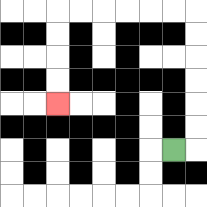{'start': '[7, 6]', 'end': '[2, 4]', 'path_directions': 'R,U,U,U,U,U,U,L,L,L,L,L,L,D,D,D,D', 'path_coordinates': '[[7, 6], [8, 6], [8, 5], [8, 4], [8, 3], [8, 2], [8, 1], [8, 0], [7, 0], [6, 0], [5, 0], [4, 0], [3, 0], [2, 0], [2, 1], [2, 2], [2, 3], [2, 4]]'}